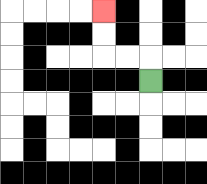{'start': '[6, 3]', 'end': '[4, 0]', 'path_directions': 'U,L,L,U,U', 'path_coordinates': '[[6, 3], [6, 2], [5, 2], [4, 2], [4, 1], [4, 0]]'}